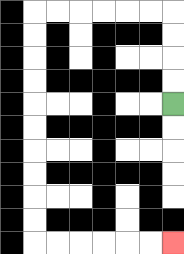{'start': '[7, 4]', 'end': '[7, 10]', 'path_directions': 'U,U,U,U,L,L,L,L,L,L,D,D,D,D,D,D,D,D,D,D,R,R,R,R,R,R', 'path_coordinates': '[[7, 4], [7, 3], [7, 2], [7, 1], [7, 0], [6, 0], [5, 0], [4, 0], [3, 0], [2, 0], [1, 0], [1, 1], [1, 2], [1, 3], [1, 4], [1, 5], [1, 6], [1, 7], [1, 8], [1, 9], [1, 10], [2, 10], [3, 10], [4, 10], [5, 10], [6, 10], [7, 10]]'}